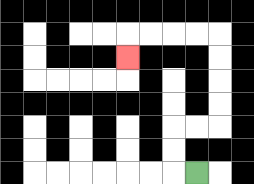{'start': '[8, 7]', 'end': '[5, 2]', 'path_directions': 'L,U,U,R,R,U,U,U,U,L,L,L,L,D', 'path_coordinates': '[[8, 7], [7, 7], [7, 6], [7, 5], [8, 5], [9, 5], [9, 4], [9, 3], [9, 2], [9, 1], [8, 1], [7, 1], [6, 1], [5, 1], [5, 2]]'}